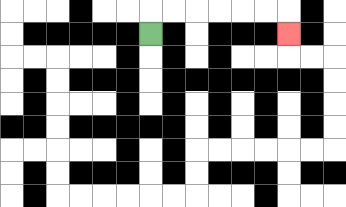{'start': '[6, 1]', 'end': '[12, 1]', 'path_directions': 'U,R,R,R,R,R,R,D', 'path_coordinates': '[[6, 1], [6, 0], [7, 0], [8, 0], [9, 0], [10, 0], [11, 0], [12, 0], [12, 1]]'}